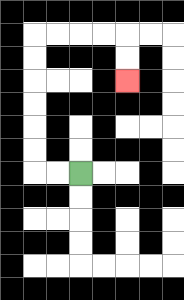{'start': '[3, 7]', 'end': '[5, 3]', 'path_directions': 'L,L,U,U,U,U,U,U,R,R,R,R,D,D', 'path_coordinates': '[[3, 7], [2, 7], [1, 7], [1, 6], [1, 5], [1, 4], [1, 3], [1, 2], [1, 1], [2, 1], [3, 1], [4, 1], [5, 1], [5, 2], [5, 3]]'}